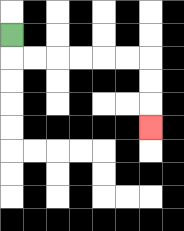{'start': '[0, 1]', 'end': '[6, 5]', 'path_directions': 'D,R,R,R,R,R,R,D,D,D', 'path_coordinates': '[[0, 1], [0, 2], [1, 2], [2, 2], [3, 2], [4, 2], [5, 2], [6, 2], [6, 3], [6, 4], [6, 5]]'}